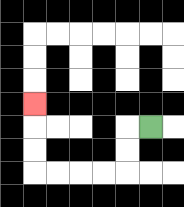{'start': '[6, 5]', 'end': '[1, 4]', 'path_directions': 'L,D,D,L,L,L,L,U,U,U', 'path_coordinates': '[[6, 5], [5, 5], [5, 6], [5, 7], [4, 7], [3, 7], [2, 7], [1, 7], [1, 6], [1, 5], [1, 4]]'}